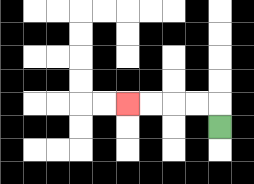{'start': '[9, 5]', 'end': '[5, 4]', 'path_directions': 'U,L,L,L,L', 'path_coordinates': '[[9, 5], [9, 4], [8, 4], [7, 4], [6, 4], [5, 4]]'}